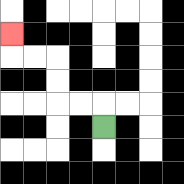{'start': '[4, 5]', 'end': '[0, 1]', 'path_directions': 'U,L,L,U,U,L,L,U', 'path_coordinates': '[[4, 5], [4, 4], [3, 4], [2, 4], [2, 3], [2, 2], [1, 2], [0, 2], [0, 1]]'}